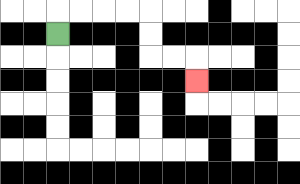{'start': '[2, 1]', 'end': '[8, 3]', 'path_directions': 'U,R,R,R,R,D,D,R,R,D', 'path_coordinates': '[[2, 1], [2, 0], [3, 0], [4, 0], [5, 0], [6, 0], [6, 1], [6, 2], [7, 2], [8, 2], [8, 3]]'}